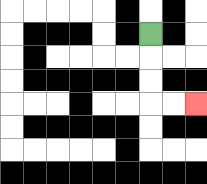{'start': '[6, 1]', 'end': '[8, 4]', 'path_directions': 'D,D,D,R,R', 'path_coordinates': '[[6, 1], [6, 2], [6, 3], [6, 4], [7, 4], [8, 4]]'}